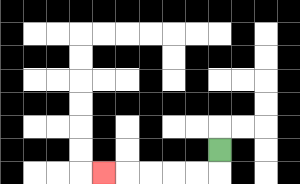{'start': '[9, 6]', 'end': '[4, 7]', 'path_directions': 'D,L,L,L,L,L', 'path_coordinates': '[[9, 6], [9, 7], [8, 7], [7, 7], [6, 7], [5, 7], [4, 7]]'}